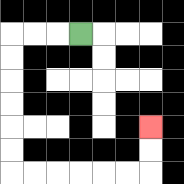{'start': '[3, 1]', 'end': '[6, 5]', 'path_directions': 'L,L,L,D,D,D,D,D,D,R,R,R,R,R,R,U,U', 'path_coordinates': '[[3, 1], [2, 1], [1, 1], [0, 1], [0, 2], [0, 3], [0, 4], [0, 5], [0, 6], [0, 7], [1, 7], [2, 7], [3, 7], [4, 7], [5, 7], [6, 7], [6, 6], [6, 5]]'}